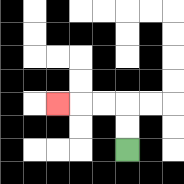{'start': '[5, 6]', 'end': '[2, 4]', 'path_directions': 'U,U,L,L,L', 'path_coordinates': '[[5, 6], [5, 5], [5, 4], [4, 4], [3, 4], [2, 4]]'}